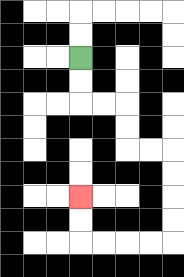{'start': '[3, 2]', 'end': '[3, 8]', 'path_directions': 'D,D,R,R,D,D,R,R,D,D,D,D,L,L,L,L,U,U', 'path_coordinates': '[[3, 2], [3, 3], [3, 4], [4, 4], [5, 4], [5, 5], [5, 6], [6, 6], [7, 6], [7, 7], [7, 8], [7, 9], [7, 10], [6, 10], [5, 10], [4, 10], [3, 10], [3, 9], [3, 8]]'}